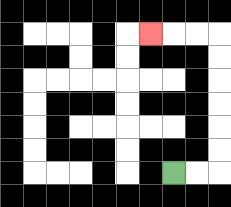{'start': '[7, 7]', 'end': '[6, 1]', 'path_directions': 'R,R,U,U,U,U,U,U,L,L,L', 'path_coordinates': '[[7, 7], [8, 7], [9, 7], [9, 6], [9, 5], [9, 4], [9, 3], [9, 2], [9, 1], [8, 1], [7, 1], [6, 1]]'}